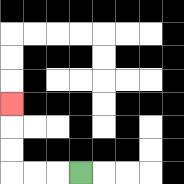{'start': '[3, 7]', 'end': '[0, 4]', 'path_directions': 'L,L,L,U,U,U', 'path_coordinates': '[[3, 7], [2, 7], [1, 7], [0, 7], [0, 6], [0, 5], [0, 4]]'}